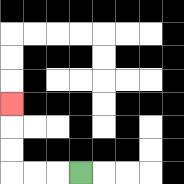{'start': '[3, 7]', 'end': '[0, 4]', 'path_directions': 'L,L,L,U,U,U', 'path_coordinates': '[[3, 7], [2, 7], [1, 7], [0, 7], [0, 6], [0, 5], [0, 4]]'}